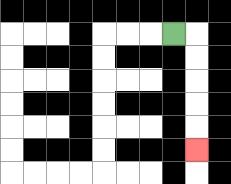{'start': '[7, 1]', 'end': '[8, 6]', 'path_directions': 'R,D,D,D,D,D', 'path_coordinates': '[[7, 1], [8, 1], [8, 2], [8, 3], [8, 4], [8, 5], [8, 6]]'}